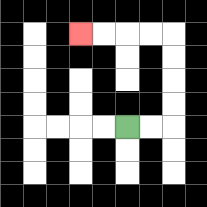{'start': '[5, 5]', 'end': '[3, 1]', 'path_directions': 'R,R,U,U,U,U,L,L,L,L', 'path_coordinates': '[[5, 5], [6, 5], [7, 5], [7, 4], [7, 3], [7, 2], [7, 1], [6, 1], [5, 1], [4, 1], [3, 1]]'}